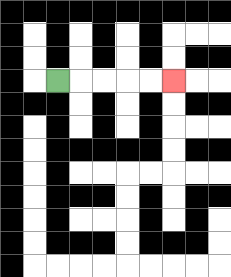{'start': '[2, 3]', 'end': '[7, 3]', 'path_directions': 'R,R,R,R,R', 'path_coordinates': '[[2, 3], [3, 3], [4, 3], [5, 3], [6, 3], [7, 3]]'}